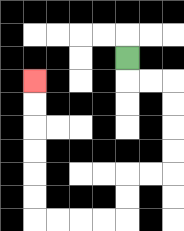{'start': '[5, 2]', 'end': '[1, 3]', 'path_directions': 'D,R,R,D,D,D,D,L,L,D,D,L,L,L,L,U,U,U,U,U,U', 'path_coordinates': '[[5, 2], [5, 3], [6, 3], [7, 3], [7, 4], [7, 5], [7, 6], [7, 7], [6, 7], [5, 7], [5, 8], [5, 9], [4, 9], [3, 9], [2, 9], [1, 9], [1, 8], [1, 7], [1, 6], [1, 5], [1, 4], [1, 3]]'}